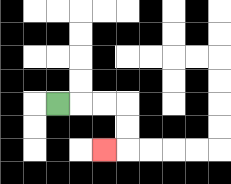{'start': '[2, 4]', 'end': '[4, 6]', 'path_directions': 'R,R,R,D,D,L', 'path_coordinates': '[[2, 4], [3, 4], [4, 4], [5, 4], [5, 5], [5, 6], [4, 6]]'}